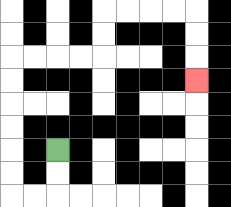{'start': '[2, 6]', 'end': '[8, 3]', 'path_directions': 'D,D,L,L,U,U,U,U,U,U,R,R,R,R,U,U,R,R,R,R,D,D,D', 'path_coordinates': '[[2, 6], [2, 7], [2, 8], [1, 8], [0, 8], [0, 7], [0, 6], [0, 5], [0, 4], [0, 3], [0, 2], [1, 2], [2, 2], [3, 2], [4, 2], [4, 1], [4, 0], [5, 0], [6, 0], [7, 0], [8, 0], [8, 1], [8, 2], [8, 3]]'}